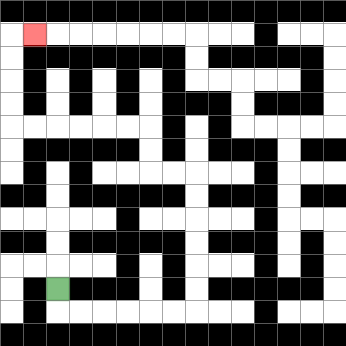{'start': '[2, 12]', 'end': '[1, 1]', 'path_directions': 'D,R,R,R,R,R,R,U,U,U,U,U,U,L,L,U,U,L,L,L,L,L,L,U,U,U,U,R', 'path_coordinates': '[[2, 12], [2, 13], [3, 13], [4, 13], [5, 13], [6, 13], [7, 13], [8, 13], [8, 12], [8, 11], [8, 10], [8, 9], [8, 8], [8, 7], [7, 7], [6, 7], [6, 6], [6, 5], [5, 5], [4, 5], [3, 5], [2, 5], [1, 5], [0, 5], [0, 4], [0, 3], [0, 2], [0, 1], [1, 1]]'}